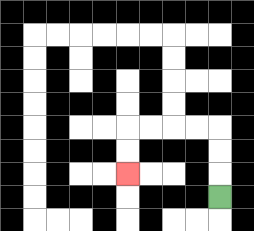{'start': '[9, 8]', 'end': '[5, 7]', 'path_directions': 'U,U,U,L,L,L,L,D,D', 'path_coordinates': '[[9, 8], [9, 7], [9, 6], [9, 5], [8, 5], [7, 5], [6, 5], [5, 5], [5, 6], [5, 7]]'}